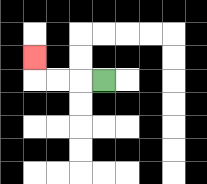{'start': '[4, 3]', 'end': '[1, 2]', 'path_directions': 'L,L,L,U', 'path_coordinates': '[[4, 3], [3, 3], [2, 3], [1, 3], [1, 2]]'}